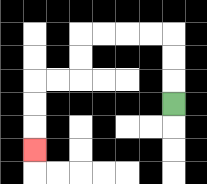{'start': '[7, 4]', 'end': '[1, 6]', 'path_directions': 'U,U,U,L,L,L,L,D,D,L,L,D,D,D', 'path_coordinates': '[[7, 4], [7, 3], [7, 2], [7, 1], [6, 1], [5, 1], [4, 1], [3, 1], [3, 2], [3, 3], [2, 3], [1, 3], [1, 4], [1, 5], [1, 6]]'}